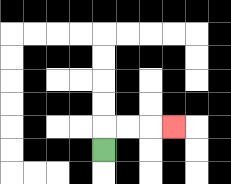{'start': '[4, 6]', 'end': '[7, 5]', 'path_directions': 'U,R,R,R', 'path_coordinates': '[[4, 6], [4, 5], [5, 5], [6, 5], [7, 5]]'}